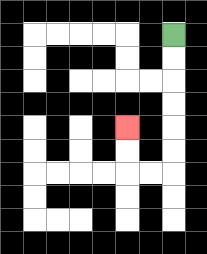{'start': '[7, 1]', 'end': '[5, 5]', 'path_directions': 'D,D,D,D,D,D,L,L,U,U', 'path_coordinates': '[[7, 1], [7, 2], [7, 3], [7, 4], [7, 5], [7, 6], [7, 7], [6, 7], [5, 7], [5, 6], [5, 5]]'}